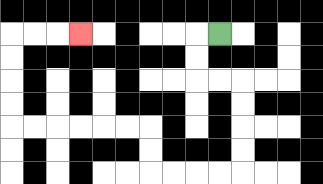{'start': '[9, 1]', 'end': '[3, 1]', 'path_directions': 'L,D,D,R,R,D,D,D,D,L,L,L,L,U,U,L,L,L,L,L,L,U,U,U,U,R,R,R', 'path_coordinates': '[[9, 1], [8, 1], [8, 2], [8, 3], [9, 3], [10, 3], [10, 4], [10, 5], [10, 6], [10, 7], [9, 7], [8, 7], [7, 7], [6, 7], [6, 6], [6, 5], [5, 5], [4, 5], [3, 5], [2, 5], [1, 5], [0, 5], [0, 4], [0, 3], [0, 2], [0, 1], [1, 1], [2, 1], [3, 1]]'}